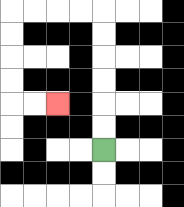{'start': '[4, 6]', 'end': '[2, 4]', 'path_directions': 'U,U,U,U,U,U,L,L,L,L,D,D,D,D,R,R', 'path_coordinates': '[[4, 6], [4, 5], [4, 4], [4, 3], [4, 2], [4, 1], [4, 0], [3, 0], [2, 0], [1, 0], [0, 0], [0, 1], [0, 2], [0, 3], [0, 4], [1, 4], [2, 4]]'}